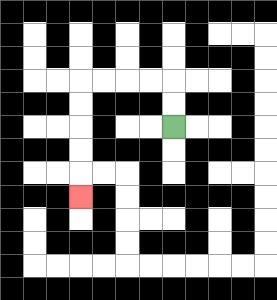{'start': '[7, 5]', 'end': '[3, 8]', 'path_directions': 'U,U,L,L,L,L,D,D,D,D,D', 'path_coordinates': '[[7, 5], [7, 4], [7, 3], [6, 3], [5, 3], [4, 3], [3, 3], [3, 4], [3, 5], [3, 6], [3, 7], [3, 8]]'}